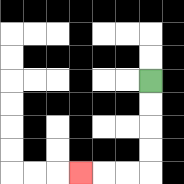{'start': '[6, 3]', 'end': '[3, 7]', 'path_directions': 'D,D,D,D,L,L,L', 'path_coordinates': '[[6, 3], [6, 4], [6, 5], [6, 6], [6, 7], [5, 7], [4, 7], [3, 7]]'}